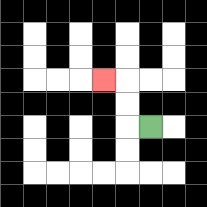{'start': '[6, 5]', 'end': '[4, 3]', 'path_directions': 'L,U,U,L', 'path_coordinates': '[[6, 5], [5, 5], [5, 4], [5, 3], [4, 3]]'}